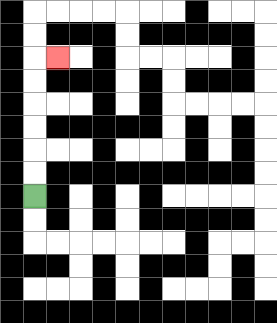{'start': '[1, 8]', 'end': '[2, 2]', 'path_directions': 'U,U,U,U,U,U,R', 'path_coordinates': '[[1, 8], [1, 7], [1, 6], [1, 5], [1, 4], [1, 3], [1, 2], [2, 2]]'}